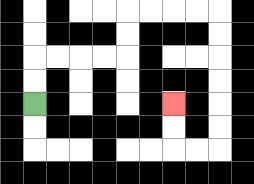{'start': '[1, 4]', 'end': '[7, 4]', 'path_directions': 'U,U,R,R,R,R,U,U,R,R,R,R,D,D,D,D,D,D,L,L,U,U', 'path_coordinates': '[[1, 4], [1, 3], [1, 2], [2, 2], [3, 2], [4, 2], [5, 2], [5, 1], [5, 0], [6, 0], [7, 0], [8, 0], [9, 0], [9, 1], [9, 2], [9, 3], [9, 4], [9, 5], [9, 6], [8, 6], [7, 6], [7, 5], [7, 4]]'}